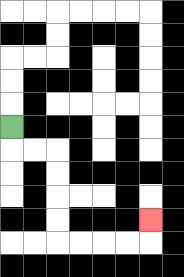{'start': '[0, 5]', 'end': '[6, 9]', 'path_directions': 'D,R,R,D,D,D,D,R,R,R,R,U', 'path_coordinates': '[[0, 5], [0, 6], [1, 6], [2, 6], [2, 7], [2, 8], [2, 9], [2, 10], [3, 10], [4, 10], [5, 10], [6, 10], [6, 9]]'}